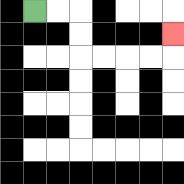{'start': '[1, 0]', 'end': '[7, 1]', 'path_directions': 'R,R,D,D,R,R,R,R,U', 'path_coordinates': '[[1, 0], [2, 0], [3, 0], [3, 1], [3, 2], [4, 2], [5, 2], [6, 2], [7, 2], [7, 1]]'}